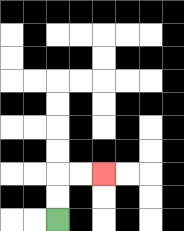{'start': '[2, 9]', 'end': '[4, 7]', 'path_directions': 'U,U,R,R', 'path_coordinates': '[[2, 9], [2, 8], [2, 7], [3, 7], [4, 7]]'}